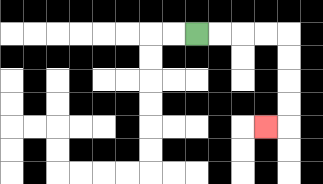{'start': '[8, 1]', 'end': '[11, 5]', 'path_directions': 'R,R,R,R,D,D,D,D,L', 'path_coordinates': '[[8, 1], [9, 1], [10, 1], [11, 1], [12, 1], [12, 2], [12, 3], [12, 4], [12, 5], [11, 5]]'}